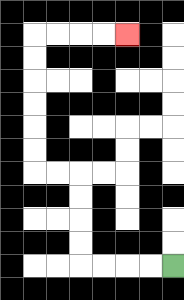{'start': '[7, 11]', 'end': '[5, 1]', 'path_directions': 'L,L,L,L,U,U,U,U,L,L,U,U,U,U,U,U,R,R,R,R', 'path_coordinates': '[[7, 11], [6, 11], [5, 11], [4, 11], [3, 11], [3, 10], [3, 9], [3, 8], [3, 7], [2, 7], [1, 7], [1, 6], [1, 5], [1, 4], [1, 3], [1, 2], [1, 1], [2, 1], [3, 1], [4, 1], [5, 1]]'}